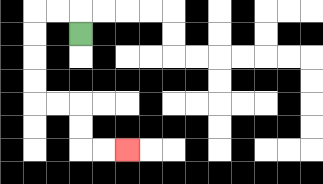{'start': '[3, 1]', 'end': '[5, 6]', 'path_directions': 'U,L,L,D,D,D,D,R,R,D,D,R,R', 'path_coordinates': '[[3, 1], [3, 0], [2, 0], [1, 0], [1, 1], [1, 2], [1, 3], [1, 4], [2, 4], [3, 4], [3, 5], [3, 6], [4, 6], [5, 6]]'}